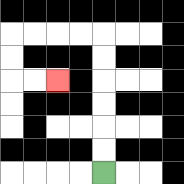{'start': '[4, 7]', 'end': '[2, 3]', 'path_directions': 'U,U,U,U,U,U,L,L,L,L,D,D,R,R', 'path_coordinates': '[[4, 7], [4, 6], [4, 5], [4, 4], [4, 3], [4, 2], [4, 1], [3, 1], [2, 1], [1, 1], [0, 1], [0, 2], [0, 3], [1, 3], [2, 3]]'}